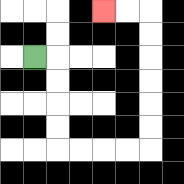{'start': '[1, 2]', 'end': '[4, 0]', 'path_directions': 'R,D,D,D,D,R,R,R,R,U,U,U,U,U,U,L,L', 'path_coordinates': '[[1, 2], [2, 2], [2, 3], [2, 4], [2, 5], [2, 6], [3, 6], [4, 6], [5, 6], [6, 6], [6, 5], [6, 4], [6, 3], [6, 2], [6, 1], [6, 0], [5, 0], [4, 0]]'}